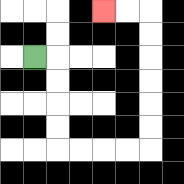{'start': '[1, 2]', 'end': '[4, 0]', 'path_directions': 'R,D,D,D,D,R,R,R,R,U,U,U,U,U,U,L,L', 'path_coordinates': '[[1, 2], [2, 2], [2, 3], [2, 4], [2, 5], [2, 6], [3, 6], [4, 6], [5, 6], [6, 6], [6, 5], [6, 4], [6, 3], [6, 2], [6, 1], [6, 0], [5, 0], [4, 0]]'}